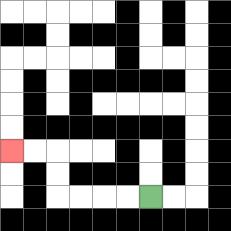{'start': '[6, 8]', 'end': '[0, 6]', 'path_directions': 'L,L,L,L,U,U,L,L', 'path_coordinates': '[[6, 8], [5, 8], [4, 8], [3, 8], [2, 8], [2, 7], [2, 6], [1, 6], [0, 6]]'}